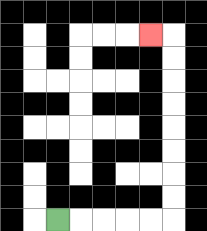{'start': '[2, 9]', 'end': '[6, 1]', 'path_directions': 'R,R,R,R,R,U,U,U,U,U,U,U,U,L', 'path_coordinates': '[[2, 9], [3, 9], [4, 9], [5, 9], [6, 9], [7, 9], [7, 8], [7, 7], [7, 6], [7, 5], [7, 4], [7, 3], [7, 2], [7, 1], [6, 1]]'}